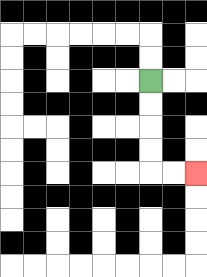{'start': '[6, 3]', 'end': '[8, 7]', 'path_directions': 'D,D,D,D,R,R', 'path_coordinates': '[[6, 3], [6, 4], [6, 5], [6, 6], [6, 7], [7, 7], [8, 7]]'}